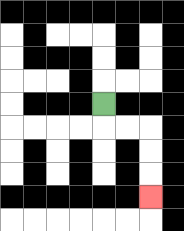{'start': '[4, 4]', 'end': '[6, 8]', 'path_directions': 'D,R,R,D,D,D', 'path_coordinates': '[[4, 4], [4, 5], [5, 5], [6, 5], [6, 6], [6, 7], [6, 8]]'}